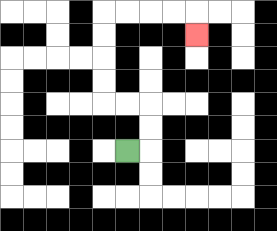{'start': '[5, 6]', 'end': '[8, 1]', 'path_directions': 'R,U,U,L,L,U,U,U,U,R,R,R,R,D', 'path_coordinates': '[[5, 6], [6, 6], [6, 5], [6, 4], [5, 4], [4, 4], [4, 3], [4, 2], [4, 1], [4, 0], [5, 0], [6, 0], [7, 0], [8, 0], [8, 1]]'}